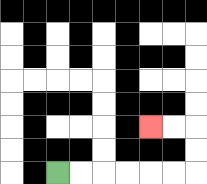{'start': '[2, 7]', 'end': '[6, 5]', 'path_directions': 'R,R,R,R,R,R,U,U,L,L', 'path_coordinates': '[[2, 7], [3, 7], [4, 7], [5, 7], [6, 7], [7, 7], [8, 7], [8, 6], [8, 5], [7, 5], [6, 5]]'}